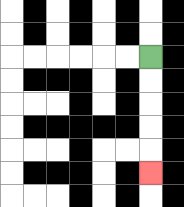{'start': '[6, 2]', 'end': '[6, 7]', 'path_directions': 'D,D,D,D,D', 'path_coordinates': '[[6, 2], [6, 3], [6, 4], [6, 5], [6, 6], [6, 7]]'}